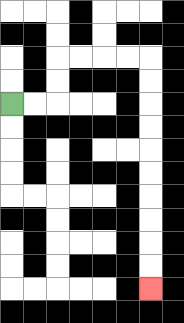{'start': '[0, 4]', 'end': '[6, 12]', 'path_directions': 'R,R,U,U,R,R,R,R,D,D,D,D,D,D,D,D,D,D', 'path_coordinates': '[[0, 4], [1, 4], [2, 4], [2, 3], [2, 2], [3, 2], [4, 2], [5, 2], [6, 2], [6, 3], [6, 4], [6, 5], [6, 6], [6, 7], [6, 8], [6, 9], [6, 10], [6, 11], [6, 12]]'}